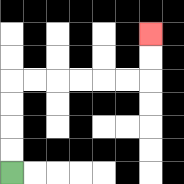{'start': '[0, 7]', 'end': '[6, 1]', 'path_directions': 'U,U,U,U,R,R,R,R,R,R,U,U', 'path_coordinates': '[[0, 7], [0, 6], [0, 5], [0, 4], [0, 3], [1, 3], [2, 3], [3, 3], [4, 3], [5, 3], [6, 3], [6, 2], [6, 1]]'}